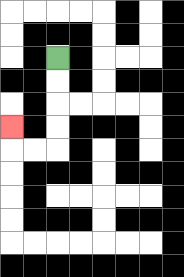{'start': '[2, 2]', 'end': '[0, 5]', 'path_directions': 'D,D,D,D,L,L,U', 'path_coordinates': '[[2, 2], [2, 3], [2, 4], [2, 5], [2, 6], [1, 6], [0, 6], [0, 5]]'}